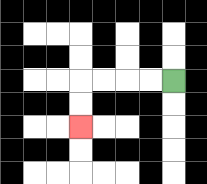{'start': '[7, 3]', 'end': '[3, 5]', 'path_directions': 'L,L,L,L,D,D', 'path_coordinates': '[[7, 3], [6, 3], [5, 3], [4, 3], [3, 3], [3, 4], [3, 5]]'}